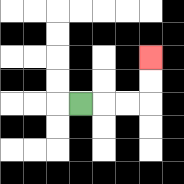{'start': '[3, 4]', 'end': '[6, 2]', 'path_directions': 'R,R,R,U,U', 'path_coordinates': '[[3, 4], [4, 4], [5, 4], [6, 4], [6, 3], [6, 2]]'}